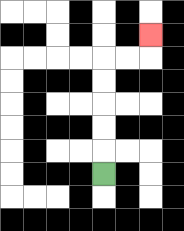{'start': '[4, 7]', 'end': '[6, 1]', 'path_directions': 'U,U,U,U,U,R,R,U', 'path_coordinates': '[[4, 7], [4, 6], [4, 5], [4, 4], [4, 3], [4, 2], [5, 2], [6, 2], [6, 1]]'}